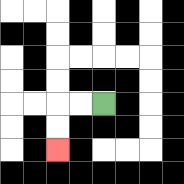{'start': '[4, 4]', 'end': '[2, 6]', 'path_directions': 'L,L,D,D', 'path_coordinates': '[[4, 4], [3, 4], [2, 4], [2, 5], [2, 6]]'}